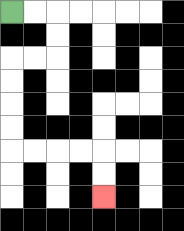{'start': '[0, 0]', 'end': '[4, 8]', 'path_directions': 'R,R,D,D,L,L,D,D,D,D,R,R,R,R,D,D', 'path_coordinates': '[[0, 0], [1, 0], [2, 0], [2, 1], [2, 2], [1, 2], [0, 2], [0, 3], [0, 4], [0, 5], [0, 6], [1, 6], [2, 6], [3, 6], [4, 6], [4, 7], [4, 8]]'}